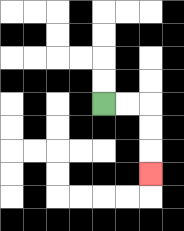{'start': '[4, 4]', 'end': '[6, 7]', 'path_directions': 'R,R,D,D,D', 'path_coordinates': '[[4, 4], [5, 4], [6, 4], [6, 5], [6, 6], [6, 7]]'}